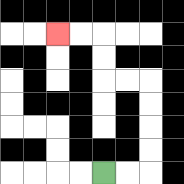{'start': '[4, 7]', 'end': '[2, 1]', 'path_directions': 'R,R,U,U,U,U,L,L,U,U,L,L', 'path_coordinates': '[[4, 7], [5, 7], [6, 7], [6, 6], [6, 5], [6, 4], [6, 3], [5, 3], [4, 3], [4, 2], [4, 1], [3, 1], [2, 1]]'}